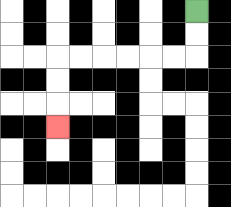{'start': '[8, 0]', 'end': '[2, 5]', 'path_directions': 'D,D,L,L,L,L,L,L,D,D,D', 'path_coordinates': '[[8, 0], [8, 1], [8, 2], [7, 2], [6, 2], [5, 2], [4, 2], [3, 2], [2, 2], [2, 3], [2, 4], [2, 5]]'}